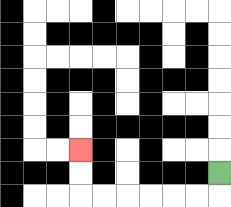{'start': '[9, 7]', 'end': '[3, 6]', 'path_directions': 'D,L,L,L,L,L,L,U,U', 'path_coordinates': '[[9, 7], [9, 8], [8, 8], [7, 8], [6, 8], [5, 8], [4, 8], [3, 8], [3, 7], [3, 6]]'}